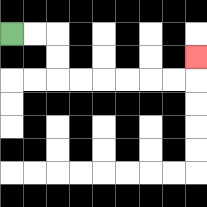{'start': '[0, 1]', 'end': '[8, 2]', 'path_directions': 'R,R,D,D,R,R,R,R,R,R,U', 'path_coordinates': '[[0, 1], [1, 1], [2, 1], [2, 2], [2, 3], [3, 3], [4, 3], [5, 3], [6, 3], [7, 3], [8, 3], [8, 2]]'}